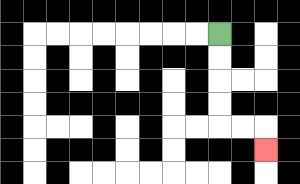{'start': '[9, 1]', 'end': '[11, 6]', 'path_directions': 'D,D,D,D,R,R,D', 'path_coordinates': '[[9, 1], [9, 2], [9, 3], [9, 4], [9, 5], [10, 5], [11, 5], [11, 6]]'}